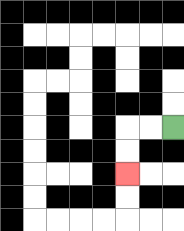{'start': '[7, 5]', 'end': '[5, 7]', 'path_directions': 'L,L,D,D', 'path_coordinates': '[[7, 5], [6, 5], [5, 5], [5, 6], [5, 7]]'}